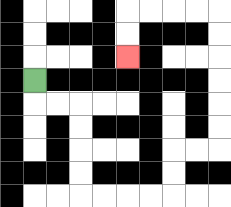{'start': '[1, 3]', 'end': '[5, 2]', 'path_directions': 'D,R,R,D,D,D,D,R,R,R,R,U,U,R,R,U,U,U,U,U,U,L,L,L,L,D,D', 'path_coordinates': '[[1, 3], [1, 4], [2, 4], [3, 4], [3, 5], [3, 6], [3, 7], [3, 8], [4, 8], [5, 8], [6, 8], [7, 8], [7, 7], [7, 6], [8, 6], [9, 6], [9, 5], [9, 4], [9, 3], [9, 2], [9, 1], [9, 0], [8, 0], [7, 0], [6, 0], [5, 0], [5, 1], [5, 2]]'}